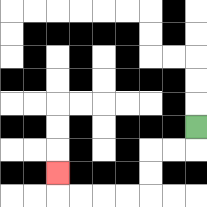{'start': '[8, 5]', 'end': '[2, 7]', 'path_directions': 'D,L,L,D,D,L,L,L,L,U', 'path_coordinates': '[[8, 5], [8, 6], [7, 6], [6, 6], [6, 7], [6, 8], [5, 8], [4, 8], [3, 8], [2, 8], [2, 7]]'}